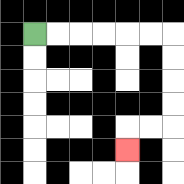{'start': '[1, 1]', 'end': '[5, 6]', 'path_directions': 'R,R,R,R,R,R,D,D,D,D,L,L,D', 'path_coordinates': '[[1, 1], [2, 1], [3, 1], [4, 1], [5, 1], [6, 1], [7, 1], [7, 2], [7, 3], [7, 4], [7, 5], [6, 5], [5, 5], [5, 6]]'}